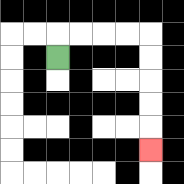{'start': '[2, 2]', 'end': '[6, 6]', 'path_directions': 'U,R,R,R,R,D,D,D,D,D', 'path_coordinates': '[[2, 2], [2, 1], [3, 1], [4, 1], [5, 1], [6, 1], [6, 2], [6, 3], [6, 4], [6, 5], [6, 6]]'}